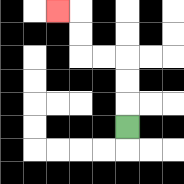{'start': '[5, 5]', 'end': '[2, 0]', 'path_directions': 'U,U,U,L,L,U,U,L', 'path_coordinates': '[[5, 5], [5, 4], [5, 3], [5, 2], [4, 2], [3, 2], [3, 1], [3, 0], [2, 0]]'}